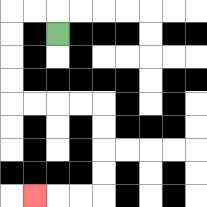{'start': '[2, 1]', 'end': '[1, 8]', 'path_directions': 'U,L,L,D,D,D,D,R,R,R,R,D,D,D,D,L,L,L', 'path_coordinates': '[[2, 1], [2, 0], [1, 0], [0, 0], [0, 1], [0, 2], [0, 3], [0, 4], [1, 4], [2, 4], [3, 4], [4, 4], [4, 5], [4, 6], [4, 7], [4, 8], [3, 8], [2, 8], [1, 8]]'}